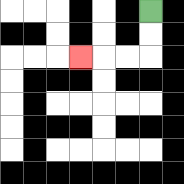{'start': '[6, 0]', 'end': '[3, 2]', 'path_directions': 'D,D,L,L,L', 'path_coordinates': '[[6, 0], [6, 1], [6, 2], [5, 2], [4, 2], [3, 2]]'}